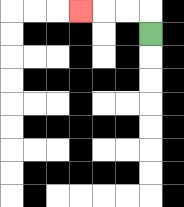{'start': '[6, 1]', 'end': '[3, 0]', 'path_directions': 'U,L,L,L', 'path_coordinates': '[[6, 1], [6, 0], [5, 0], [4, 0], [3, 0]]'}